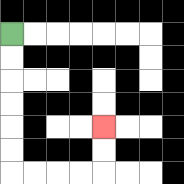{'start': '[0, 1]', 'end': '[4, 5]', 'path_directions': 'D,D,D,D,D,D,R,R,R,R,U,U', 'path_coordinates': '[[0, 1], [0, 2], [0, 3], [0, 4], [0, 5], [0, 6], [0, 7], [1, 7], [2, 7], [3, 7], [4, 7], [4, 6], [4, 5]]'}